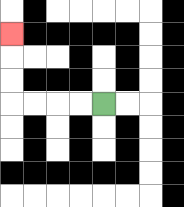{'start': '[4, 4]', 'end': '[0, 1]', 'path_directions': 'L,L,L,L,U,U,U', 'path_coordinates': '[[4, 4], [3, 4], [2, 4], [1, 4], [0, 4], [0, 3], [0, 2], [0, 1]]'}